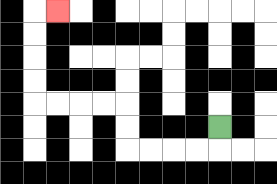{'start': '[9, 5]', 'end': '[2, 0]', 'path_directions': 'D,L,L,L,L,U,U,L,L,L,L,U,U,U,U,R', 'path_coordinates': '[[9, 5], [9, 6], [8, 6], [7, 6], [6, 6], [5, 6], [5, 5], [5, 4], [4, 4], [3, 4], [2, 4], [1, 4], [1, 3], [1, 2], [1, 1], [1, 0], [2, 0]]'}